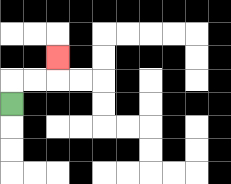{'start': '[0, 4]', 'end': '[2, 2]', 'path_directions': 'U,R,R,U', 'path_coordinates': '[[0, 4], [0, 3], [1, 3], [2, 3], [2, 2]]'}